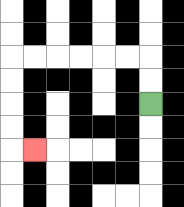{'start': '[6, 4]', 'end': '[1, 6]', 'path_directions': 'U,U,L,L,L,L,L,L,D,D,D,D,R', 'path_coordinates': '[[6, 4], [6, 3], [6, 2], [5, 2], [4, 2], [3, 2], [2, 2], [1, 2], [0, 2], [0, 3], [0, 4], [0, 5], [0, 6], [1, 6]]'}